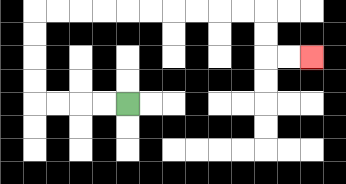{'start': '[5, 4]', 'end': '[13, 2]', 'path_directions': 'L,L,L,L,U,U,U,U,R,R,R,R,R,R,R,R,R,R,D,D,R,R', 'path_coordinates': '[[5, 4], [4, 4], [3, 4], [2, 4], [1, 4], [1, 3], [1, 2], [1, 1], [1, 0], [2, 0], [3, 0], [4, 0], [5, 0], [6, 0], [7, 0], [8, 0], [9, 0], [10, 0], [11, 0], [11, 1], [11, 2], [12, 2], [13, 2]]'}